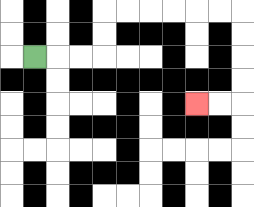{'start': '[1, 2]', 'end': '[8, 4]', 'path_directions': 'R,R,R,U,U,R,R,R,R,R,R,D,D,D,D,L,L', 'path_coordinates': '[[1, 2], [2, 2], [3, 2], [4, 2], [4, 1], [4, 0], [5, 0], [6, 0], [7, 0], [8, 0], [9, 0], [10, 0], [10, 1], [10, 2], [10, 3], [10, 4], [9, 4], [8, 4]]'}